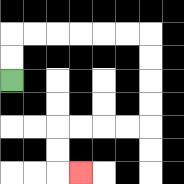{'start': '[0, 3]', 'end': '[3, 7]', 'path_directions': 'U,U,R,R,R,R,R,R,D,D,D,D,L,L,L,L,D,D,R', 'path_coordinates': '[[0, 3], [0, 2], [0, 1], [1, 1], [2, 1], [3, 1], [4, 1], [5, 1], [6, 1], [6, 2], [6, 3], [6, 4], [6, 5], [5, 5], [4, 5], [3, 5], [2, 5], [2, 6], [2, 7], [3, 7]]'}